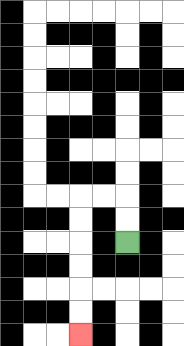{'start': '[5, 10]', 'end': '[3, 14]', 'path_directions': 'U,U,L,L,D,D,D,D,D,D', 'path_coordinates': '[[5, 10], [5, 9], [5, 8], [4, 8], [3, 8], [3, 9], [3, 10], [3, 11], [3, 12], [3, 13], [3, 14]]'}